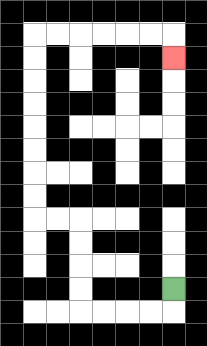{'start': '[7, 12]', 'end': '[7, 2]', 'path_directions': 'D,L,L,L,L,U,U,U,U,L,L,U,U,U,U,U,U,U,U,R,R,R,R,R,R,D', 'path_coordinates': '[[7, 12], [7, 13], [6, 13], [5, 13], [4, 13], [3, 13], [3, 12], [3, 11], [3, 10], [3, 9], [2, 9], [1, 9], [1, 8], [1, 7], [1, 6], [1, 5], [1, 4], [1, 3], [1, 2], [1, 1], [2, 1], [3, 1], [4, 1], [5, 1], [6, 1], [7, 1], [7, 2]]'}